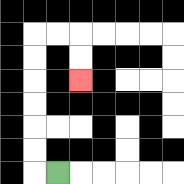{'start': '[2, 7]', 'end': '[3, 3]', 'path_directions': 'L,U,U,U,U,U,U,R,R,D,D', 'path_coordinates': '[[2, 7], [1, 7], [1, 6], [1, 5], [1, 4], [1, 3], [1, 2], [1, 1], [2, 1], [3, 1], [3, 2], [3, 3]]'}